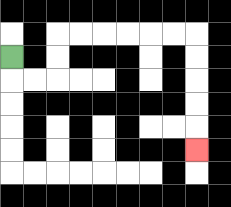{'start': '[0, 2]', 'end': '[8, 6]', 'path_directions': 'D,R,R,U,U,R,R,R,R,R,R,D,D,D,D,D', 'path_coordinates': '[[0, 2], [0, 3], [1, 3], [2, 3], [2, 2], [2, 1], [3, 1], [4, 1], [5, 1], [6, 1], [7, 1], [8, 1], [8, 2], [8, 3], [8, 4], [8, 5], [8, 6]]'}